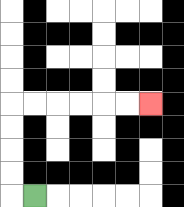{'start': '[1, 8]', 'end': '[6, 4]', 'path_directions': 'L,U,U,U,U,R,R,R,R,R,R', 'path_coordinates': '[[1, 8], [0, 8], [0, 7], [0, 6], [0, 5], [0, 4], [1, 4], [2, 4], [3, 4], [4, 4], [5, 4], [6, 4]]'}